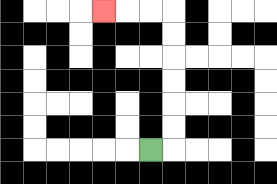{'start': '[6, 6]', 'end': '[4, 0]', 'path_directions': 'R,U,U,U,U,U,U,L,L,L', 'path_coordinates': '[[6, 6], [7, 6], [7, 5], [7, 4], [7, 3], [7, 2], [7, 1], [7, 0], [6, 0], [5, 0], [4, 0]]'}